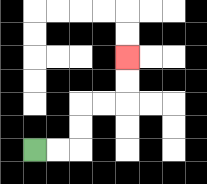{'start': '[1, 6]', 'end': '[5, 2]', 'path_directions': 'R,R,U,U,R,R,U,U', 'path_coordinates': '[[1, 6], [2, 6], [3, 6], [3, 5], [3, 4], [4, 4], [5, 4], [5, 3], [5, 2]]'}